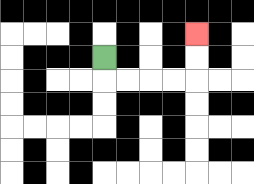{'start': '[4, 2]', 'end': '[8, 1]', 'path_directions': 'D,R,R,R,R,U,U', 'path_coordinates': '[[4, 2], [4, 3], [5, 3], [6, 3], [7, 3], [8, 3], [8, 2], [8, 1]]'}